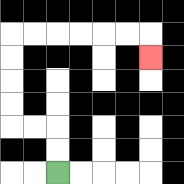{'start': '[2, 7]', 'end': '[6, 2]', 'path_directions': 'U,U,L,L,U,U,U,U,R,R,R,R,R,R,D', 'path_coordinates': '[[2, 7], [2, 6], [2, 5], [1, 5], [0, 5], [0, 4], [0, 3], [0, 2], [0, 1], [1, 1], [2, 1], [3, 1], [4, 1], [5, 1], [6, 1], [6, 2]]'}